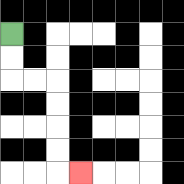{'start': '[0, 1]', 'end': '[3, 7]', 'path_directions': 'D,D,R,R,D,D,D,D,R', 'path_coordinates': '[[0, 1], [0, 2], [0, 3], [1, 3], [2, 3], [2, 4], [2, 5], [2, 6], [2, 7], [3, 7]]'}